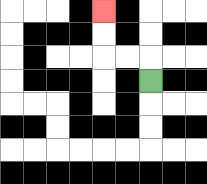{'start': '[6, 3]', 'end': '[4, 0]', 'path_directions': 'U,L,L,U,U', 'path_coordinates': '[[6, 3], [6, 2], [5, 2], [4, 2], [4, 1], [4, 0]]'}